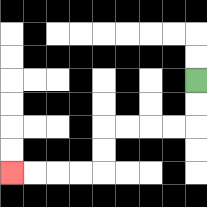{'start': '[8, 3]', 'end': '[0, 7]', 'path_directions': 'D,D,L,L,L,L,D,D,L,L,L,L', 'path_coordinates': '[[8, 3], [8, 4], [8, 5], [7, 5], [6, 5], [5, 5], [4, 5], [4, 6], [4, 7], [3, 7], [2, 7], [1, 7], [0, 7]]'}